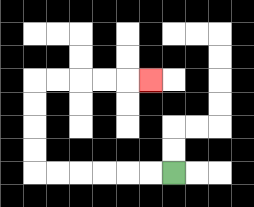{'start': '[7, 7]', 'end': '[6, 3]', 'path_directions': 'L,L,L,L,L,L,U,U,U,U,R,R,R,R,R', 'path_coordinates': '[[7, 7], [6, 7], [5, 7], [4, 7], [3, 7], [2, 7], [1, 7], [1, 6], [1, 5], [1, 4], [1, 3], [2, 3], [3, 3], [4, 3], [5, 3], [6, 3]]'}